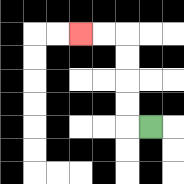{'start': '[6, 5]', 'end': '[3, 1]', 'path_directions': 'L,U,U,U,U,L,L', 'path_coordinates': '[[6, 5], [5, 5], [5, 4], [5, 3], [5, 2], [5, 1], [4, 1], [3, 1]]'}